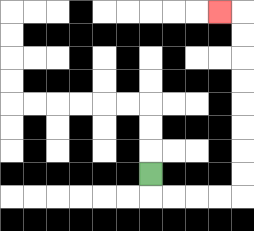{'start': '[6, 7]', 'end': '[9, 0]', 'path_directions': 'D,R,R,R,R,U,U,U,U,U,U,U,U,L', 'path_coordinates': '[[6, 7], [6, 8], [7, 8], [8, 8], [9, 8], [10, 8], [10, 7], [10, 6], [10, 5], [10, 4], [10, 3], [10, 2], [10, 1], [10, 0], [9, 0]]'}